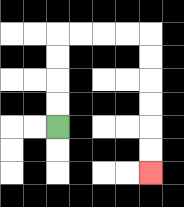{'start': '[2, 5]', 'end': '[6, 7]', 'path_directions': 'U,U,U,U,R,R,R,R,D,D,D,D,D,D', 'path_coordinates': '[[2, 5], [2, 4], [2, 3], [2, 2], [2, 1], [3, 1], [4, 1], [5, 1], [6, 1], [6, 2], [6, 3], [6, 4], [6, 5], [6, 6], [6, 7]]'}